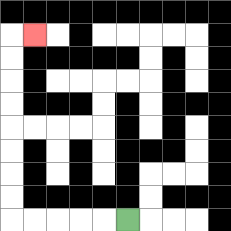{'start': '[5, 9]', 'end': '[1, 1]', 'path_directions': 'L,L,L,L,L,U,U,U,U,U,U,U,U,R', 'path_coordinates': '[[5, 9], [4, 9], [3, 9], [2, 9], [1, 9], [0, 9], [0, 8], [0, 7], [0, 6], [0, 5], [0, 4], [0, 3], [0, 2], [0, 1], [1, 1]]'}